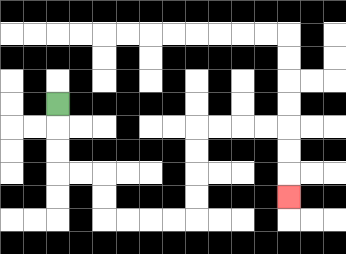{'start': '[2, 4]', 'end': '[12, 8]', 'path_directions': 'D,D,D,R,R,D,D,R,R,R,R,U,U,U,U,R,R,R,R,D,D,D', 'path_coordinates': '[[2, 4], [2, 5], [2, 6], [2, 7], [3, 7], [4, 7], [4, 8], [4, 9], [5, 9], [6, 9], [7, 9], [8, 9], [8, 8], [8, 7], [8, 6], [8, 5], [9, 5], [10, 5], [11, 5], [12, 5], [12, 6], [12, 7], [12, 8]]'}